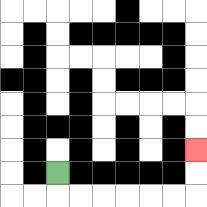{'start': '[2, 7]', 'end': '[8, 6]', 'path_directions': 'D,R,R,R,R,R,R,U,U', 'path_coordinates': '[[2, 7], [2, 8], [3, 8], [4, 8], [5, 8], [6, 8], [7, 8], [8, 8], [8, 7], [8, 6]]'}